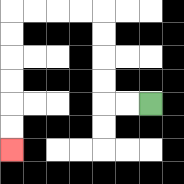{'start': '[6, 4]', 'end': '[0, 6]', 'path_directions': 'L,L,U,U,U,U,L,L,L,L,D,D,D,D,D,D', 'path_coordinates': '[[6, 4], [5, 4], [4, 4], [4, 3], [4, 2], [4, 1], [4, 0], [3, 0], [2, 0], [1, 0], [0, 0], [0, 1], [0, 2], [0, 3], [0, 4], [0, 5], [0, 6]]'}